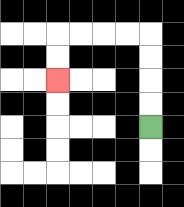{'start': '[6, 5]', 'end': '[2, 3]', 'path_directions': 'U,U,U,U,L,L,L,L,D,D', 'path_coordinates': '[[6, 5], [6, 4], [6, 3], [6, 2], [6, 1], [5, 1], [4, 1], [3, 1], [2, 1], [2, 2], [2, 3]]'}